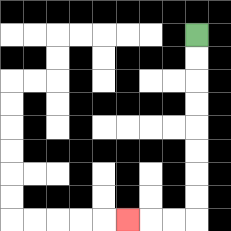{'start': '[8, 1]', 'end': '[5, 9]', 'path_directions': 'D,D,D,D,D,D,D,D,L,L,L', 'path_coordinates': '[[8, 1], [8, 2], [8, 3], [8, 4], [8, 5], [8, 6], [8, 7], [8, 8], [8, 9], [7, 9], [6, 9], [5, 9]]'}